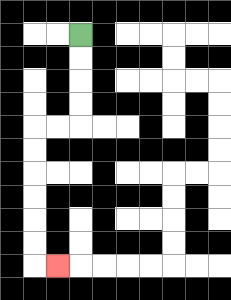{'start': '[3, 1]', 'end': '[2, 11]', 'path_directions': 'D,D,D,D,L,L,D,D,D,D,D,D,R', 'path_coordinates': '[[3, 1], [3, 2], [3, 3], [3, 4], [3, 5], [2, 5], [1, 5], [1, 6], [1, 7], [1, 8], [1, 9], [1, 10], [1, 11], [2, 11]]'}